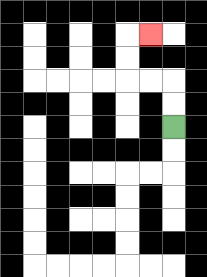{'start': '[7, 5]', 'end': '[6, 1]', 'path_directions': 'U,U,L,L,U,U,R', 'path_coordinates': '[[7, 5], [7, 4], [7, 3], [6, 3], [5, 3], [5, 2], [5, 1], [6, 1]]'}